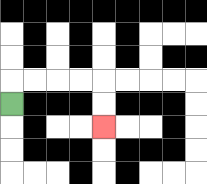{'start': '[0, 4]', 'end': '[4, 5]', 'path_directions': 'U,R,R,R,R,D,D', 'path_coordinates': '[[0, 4], [0, 3], [1, 3], [2, 3], [3, 3], [4, 3], [4, 4], [4, 5]]'}